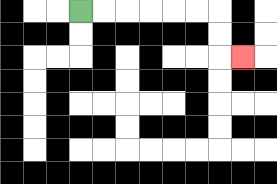{'start': '[3, 0]', 'end': '[10, 2]', 'path_directions': 'R,R,R,R,R,R,D,D,R', 'path_coordinates': '[[3, 0], [4, 0], [5, 0], [6, 0], [7, 0], [8, 0], [9, 0], [9, 1], [9, 2], [10, 2]]'}